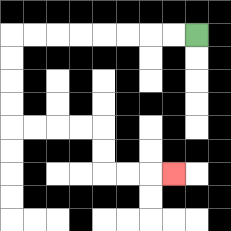{'start': '[8, 1]', 'end': '[7, 7]', 'path_directions': 'L,L,L,L,L,L,L,L,D,D,D,D,R,R,R,R,D,D,R,R,R', 'path_coordinates': '[[8, 1], [7, 1], [6, 1], [5, 1], [4, 1], [3, 1], [2, 1], [1, 1], [0, 1], [0, 2], [0, 3], [0, 4], [0, 5], [1, 5], [2, 5], [3, 5], [4, 5], [4, 6], [4, 7], [5, 7], [6, 7], [7, 7]]'}